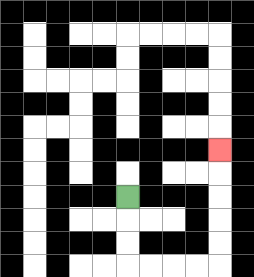{'start': '[5, 8]', 'end': '[9, 6]', 'path_directions': 'D,D,D,R,R,R,R,U,U,U,U,U', 'path_coordinates': '[[5, 8], [5, 9], [5, 10], [5, 11], [6, 11], [7, 11], [8, 11], [9, 11], [9, 10], [9, 9], [9, 8], [9, 7], [9, 6]]'}